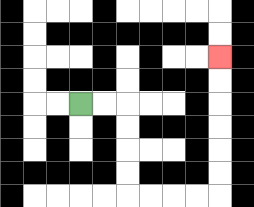{'start': '[3, 4]', 'end': '[9, 2]', 'path_directions': 'R,R,D,D,D,D,R,R,R,R,U,U,U,U,U,U', 'path_coordinates': '[[3, 4], [4, 4], [5, 4], [5, 5], [5, 6], [5, 7], [5, 8], [6, 8], [7, 8], [8, 8], [9, 8], [9, 7], [9, 6], [9, 5], [9, 4], [9, 3], [9, 2]]'}